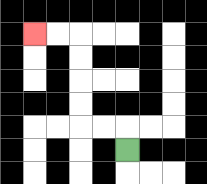{'start': '[5, 6]', 'end': '[1, 1]', 'path_directions': 'U,L,L,U,U,U,U,L,L', 'path_coordinates': '[[5, 6], [5, 5], [4, 5], [3, 5], [3, 4], [3, 3], [3, 2], [3, 1], [2, 1], [1, 1]]'}